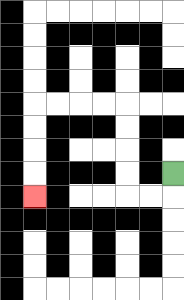{'start': '[7, 7]', 'end': '[1, 8]', 'path_directions': 'D,L,L,U,U,U,U,L,L,L,L,D,D,D,D', 'path_coordinates': '[[7, 7], [7, 8], [6, 8], [5, 8], [5, 7], [5, 6], [5, 5], [5, 4], [4, 4], [3, 4], [2, 4], [1, 4], [1, 5], [1, 6], [1, 7], [1, 8]]'}